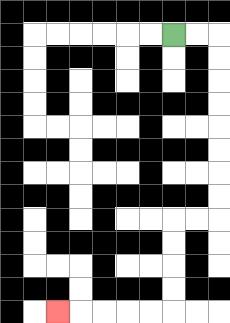{'start': '[7, 1]', 'end': '[2, 13]', 'path_directions': 'R,R,D,D,D,D,D,D,D,D,L,L,D,D,D,D,L,L,L,L,L', 'path_coordinates': '[[7, 1], [8, 1], [9, 1], [9, 2], [9, 3], [9, 4], [9, 5], [9, 6], [9, 7], [9, 8], [9, 9], [8, 9], [7, 9], [7, 10], [7, 11], [7, 12], [7, 13], [6, 13], [5, 13], [4, 13], [3, 13], [2, 13]]'}